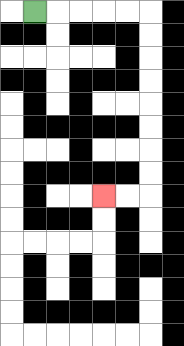{'start': '[1, 0]', 'end': '[4, 8]', 'path_directions': 'R,R,R,R,R,D,D,D,D,D,D,D,D,L,L', 'path_coordinates': '[[1, 0], [2, 0], [3, 0], [4, 0], [5, 0], [6, 0], [6, 1], [6, 2], [6, 3], [6, 4], [6, 5], [6, 6], [6, 7], [6, 8], [5, 8], [4, 8]]'}